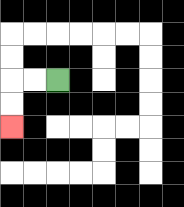{'start': '[2, 3]', 'end': '[0, 5]', 'path_directions': 'L,L,D,D', 'path_coordinates': '[[2, 3], [1, 3], [0, 3], [0, 4], [0, 5]]'}